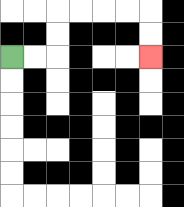{'start': '[0, 2]', 'end': '[6, 2]', 'path_directions': 'R,R,U,U,R,R,R,R,D,D', 'path_coordinates': '[[0, 2], [1, 2], [2, 2], [2, 1], [2, 0], [3, 0], [4, 0], [5, 0], [6, 0], [6, 1], [6, 2]]'}